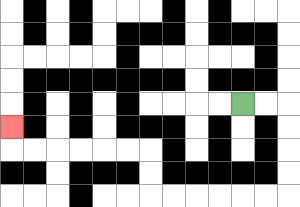{'start': '[10, 4]', 'end': '[0, 5]', 'path_directions': 'R,R,D,D,D,D,L,L,L,L,L,L,U,U,L,L,L,L,L,L,U', 'path_coordinates': '[[10, 4], [11, 4], [12, 4], [12, 5], [12, 6], [12, 7], [12, 8], [11, 8], [10, 8], [9, 8], [8, 8], [7, 8], [6, 8], [6, 7], [6, 6], [5, 6], [4, 6], [3, 6], [2, 6], [1, 6], [0, 6], [0, 5]]'}